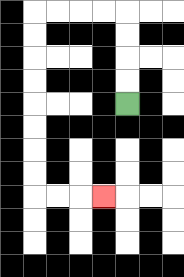{'start': '[5, 4]', 'end': '[4, 8]', 'path_directions': 'U,U,U,U,L,L,L,L,D,D,D,D,D,D,D,D,R,R,R', 'path_coordinates': '[[5, 4], [5, 3], [5, 2], [5, 1], [5, 0], [4, 0], [3, 0], [2, 0], [1, 0], [1, 1], [1, 2], [1, 3], [1, 4], [1, 5], [1, 6], [1, 7], [1, 8], [2, 8], [3, 8], [4, 8]]'}